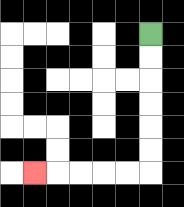{'start': '[6, 1]', 'end': '[1, 7]', 'path_directions': 'D,D,D,D,D,D,L,L,L,L,L', 'path_coordinates': '[[6, 1], [6, 2], [6, 3], [6, 4], [6, 5], [6, 6], [6, 7], [5, 7], [4, 7], [3, 7], [2, 7], [1, 7]]'}